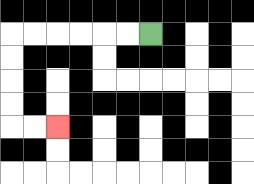{'start': '[6, 1]', 'end': '[2, 5]', 'path_directions': 'L,L,L,L,L,L,D,D,D,D,R,R', 'path_coordinates': '[[6, 1], [5, 1], [4, 1], [3, 1], [2, 1], [1, 1], [0, 1], [0, 2], [0, 3], [0, 4], [0, 5], [1, 5], [2, 5]]'}